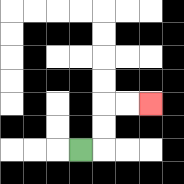{'start': '[3, 6]', 'end': '[6, 4]', 'path_directions': 'R,U,U,R,R', 'path_coordinates': '[[3, 6], [4, 6], [4, 5], [4, 4], [5, 4], [6, 4]]'}